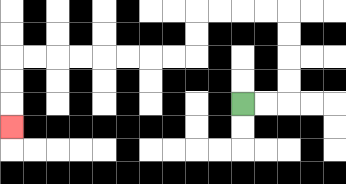{'start': '[10, 4]', 'end': '[0, 5]', 'path_directions': 'R,R,U,U,U,U,L,L,L,L,D,D,L,L,L,L,L,L,L,L,D,D,D', 'path_coordinates': '[[10, 4], [11, 4], [12, 4], [12, 3], [12, 2], [12, 1], [12, 0], [11, 0], [10, 0], [9, 0], [8, 0], [8, 1], [8, 2], [7, 2], [6, 2], [5, 2], [4, 2], [3, 2], [2, 2], [1, 2], [0, 2], [0, 3], [0, 4], [0, 5]]'}